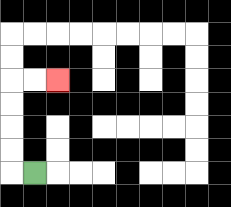{'start': '[1, 7]', 'end': '[2, 3]', 'path_directions': 'L,U,U,U,U,R,R', 'path_coordinates': '[[1, 7], [0, 7], [0, 6], [0, 5], [0, 4], [0, 3], [1, 3], [2, 3]]'}